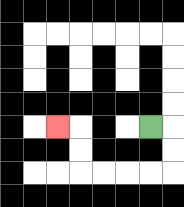{'start': '[6, 5]', 'end': '[2, 5]', 'path_directions': 'R,D,D,L,L,L,L,U,U,L', 'path_coordinates': '[[6, 5], [7, 5], [7, 6], [7, 7], [6, 7], [5, 7], [4, 7], [3, 7], [3, 6], [3, 5], [2, 5]]'}